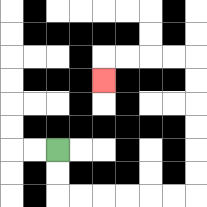{'start': '[2, 6]', 'end': '[4, 3]', 'path_directions': 'D,D,R,R,R,R,R,R,U,U,U,U,U,U,L,L,L,L,D', 'path_coordinates': '[[2, 6], [2, 7], [2, 8], [3, 8], [4, 8], [5, 8], [6, 8], [7, 8], [8, 8], [8, 7], [8, 6], [8, 5], [8, 4], [8, 3], [8, 2], [7, 2], [6, 2], [5, 2], [4, 2], [4, 3]]'}